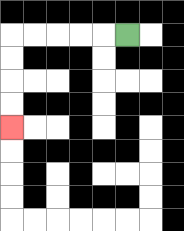{'start': '[5, 1]', 'end': '[0, 5]', 'path_directions': 'L,L,L,L,L,D,D,D,D', 'path_coordinates': '[[5, 1], [4, 1], [3, 1], [2, 1], [1, 1], [0, 1], [0, 2], [0, 3], [0, 4], [0, 5]]'}